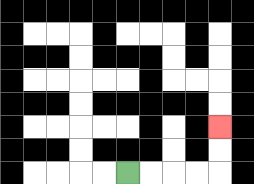{'start': '[5, 7]', 'end': '[9, 5]', 'path_directions': 'R,R,R,R,U,U', 'path_coordinates': '[[5, 7], [6, 7], [7, 7], [8, 7], [9, 7], [9, 6], [9, 5]]'}